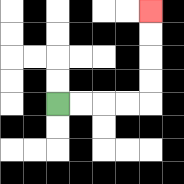{'start': '[2, 4]', 'end': '[6, 0]', 'path_directions': 'R,R,R,R,U,U,U,U', 'path_coordinates': '[[2, 4], [3, 4], [4, 4], [5, 4], [6, 4], [6, 3], [6, 2], [6, 1], [6, 0]]'}